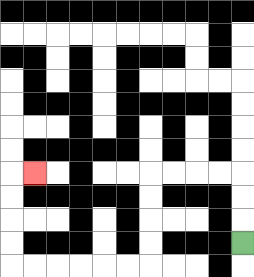{'start': '[10, 10]', 'end': '[1, 7]', 'path_directions': 'U,U,U,L,L,L,L,D,D,D,D,L,L,L,L,L,L,U,U,U,U,R', 'path_coordinates': '[[10, 10], [10, 9], [10, 8], [10, 7], [9, 7], [8, 7], [7, 7], [6, 7], [6, 8], [6, 9], [6, 10], [6, 11], [5, 11], [4, 11], [3, 11], [2, 11], [1, 11], [0, 11], [0, 10], [0, 9], [0, 8], [0, 7], [1, 7]]'}